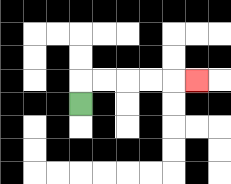{'start': '[3, 4]', 'end': '[8, 3]', 'path_directions': 'U,R,R,R,R,R', 'path_coordinates': '[[3, 4], [3, 3], [4, 3], [5, 3], [6, 3], [7, 3], [8, 3]]'}